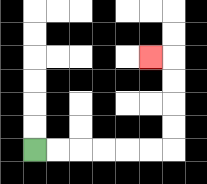{'start': '[1, 6]', 'end': '[6, 2]', 'path_directions': 'R,R,R,R,R,R,U,U,U,U,L', 'path_coordinates': '[[1, 6], [2, 6], [3, 6], [4, 6], [5, 6], [6, 6], [7, 6], [7, 5], [7, 4], [7, 3], [7, 2], [6, 2]]'}